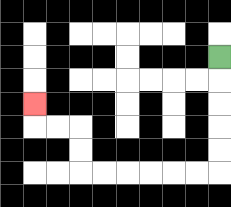{'start': '[9, 2]', 'end': '[1, 4]', 'path_directions': 'D,D,D,D,D,L,L,L,L,L,L,U,U,L,L,U', 'path_coordinates': '[[9, 2], [9, 3], [9, 4], [9, 5], [9, 6], [9, 7], [8, 7], [7, 7], [6, 7], [5, 7], [4, 7], [3, 7], [3, 6], [3, 5], [2, 5], [1, 5], [1, 4]]'}